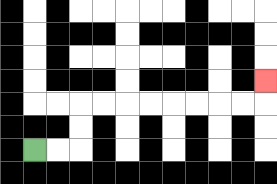{'start': '[1, 6]', 'end': '[11, 3]', 'path_directions': 'R,R,U,U,R,R,R,R,R,R,R,R,U', 'path_coordinates': '[[1, 6], [2, 6], [3, 6], [3, 5], [3, 4], [4, 4], [5, 4], [6, 4], [7, 4], [8, 4], [9, 4], [10, 4], [11, 4], [11, 3]]'}